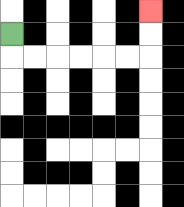{'start': '[0, 1]', 'end': '[6, 0]', 'path_directions': 'D,R,R,R,R,R,R,U,U', 'path_coordinates': '[[0, 1], [0, 2], [1, 2], [2, 2], [3, 2], [4, 2], [5, 2], [6, 2], [6, 1], [6, 0]]'}